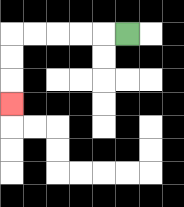{'start': '[5, 1]', 'end': '[0, 4]', 'path_directions': 'L,L,L,L,L,D,D,D', 'path_coordinates': '[[5, 1], [4, 1], [3, 1], [2, 1], [1, 1], [0, 1], [0, 2], [0, 3], [0, 4]]'}